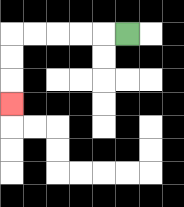{'start': '[5, 1]', 'end': '[0, 4]', 'path_directions': 'L,L,L,L,L,D,D,D', 'path_coordinates': '[[5, 1], [4, 1], [3, 1], [2, 1], [1, 1], [0, 1], [0, 2], [0, 3], [0, 4]]'}